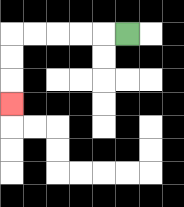{'start': '[5, 1]', 'end': '[0, 4]', 'path_directions': 'L,L,L,L,L,D,D,D', 'path_coordinates': '[[5, 1], [4, 1], [3, 1], [2, 1], [1, 1], [0, 1], [0, 2], [0, 3], [0, 4]]'}